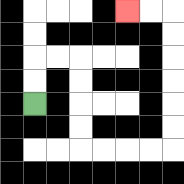{'start': '[1, 4]', 'end': '[5, 0]', 'path_directions': 'U,U,R,R,D,D,D,D,R,R,R,R,U,U,U,U,U,U,L,L', 'path_coordinates': '[[1, 4], [1, 3], [1, 2], [2, 2], [3, 2], [3, 3], [3, 4], [3, 5], [3, 6], [4, 6], [5, 6], [6, 6], [7, 6], [7, 5], [7, 4], [7, 3], [7, 2], [7, 1], [7, 0], [6, 0], [5, 0]]'}